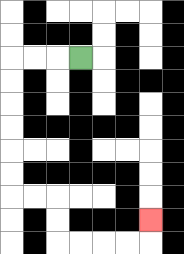{'start': '[3, 2]', 'end': '[6, 9]', 'path_directions': 'L,L,L,D,D,D,D,D,D,R,R,D,D,R,R,R,R,U', 'path_coordinates': '[[3, 2], [2, 2], [1, 2], [0, 2], [0, 3], [0, 4], [0, 5], [0, 6], [0, 7], [0, 8], [1, 8], [2, 8], [2, 9], [2, 10], [3, 10], [4, 10], [5, 10], [6, 10], [6, 9]]'}